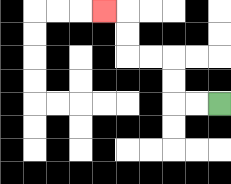{'start': '[9, 4]', 'end': '[4, 0]', 'path_directions': 'L,L,U,U,L,L,U,U,L', 'path_coordinates': '[[9, 4], [8, 4], [7, 4], [7, 3], [7, 2], [6, 2], [5, 2], [5, 1], [5, 0], [4, 0]]'}